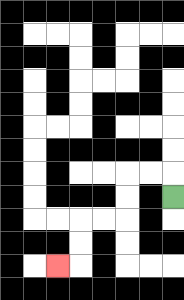{'start': '[7, 8]', 'end': '[2, 11]', 'path_directions': 'U,L,L,D,D,L,L,D,D,L', 'path_coordinates': '[[7, 8], [7, 7], [6, 7], [5, 7], [5, 8], [5, 9], [4, 9], [3, 9], [3, 10], [3, 11], [2, 11]]'}